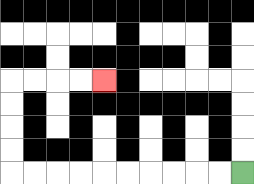{'start': '[10, 7]', 'end': '[4, 3]', 'path_directions': 'L,L,L,L,L,L,L,L,L,L,U,U,U,U,R,R,R,R', 'path_coordinates': '[[10, 7], [9, 7], [8, 7], [7, 7], [6, 7], [5, 7], [4, 7], [3, 7], [2, 7], [1, 7], [0, 7], [0, 6], [0, 5], [0, 4], [0, 3], [1, 3], [2, 3], [3, 3], [4, 3]]'}